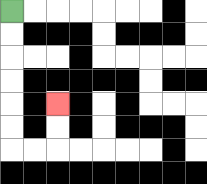{'start': '[0, 0]', 'end': '[2, 4]', 'path_directions': 'D,D,D,D,D,D,R,R,U,U', 'path_coordinates': '[[0, 0], [0, 1], [0, 2], [0, 3], [0, 4], [0, 5], [0, 6], [1, 6], [2, 6], [2, 5], [2, 4]]'}